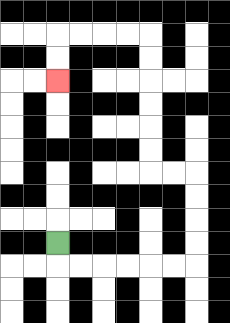{'start': '[2, 10]', 'end': '[2, 3]', 'path_directions': 'D,R,R,R,R,R,R,U,U,U,U,L,L,U,U,U,U,U,U,L,L,L,L,D,D', 'path_coordinates': '[[2, 10], [2, 11], [3, 11], [4, 11], [5, 11], [6, 11], [7, 11], [8, 11], [8, 10], [8, 9], [8, 8], [8, 7], [7, 7], [6, 7], [6, 6], [6, 5], [6, 4], [6, 3], [6, 2], [6, 1], [5, 1], [4, 1], [3, 1], [2, 1], [2, 2], [2, 3]]'}